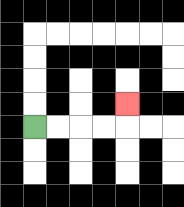{'start': '[1, 5]', 'end': '[5, 4]', 'path_directions': 'R,R,R,R,U', 'path_coordinates': '[[1, 5], [2, 5], [3, 5], [4, 5], [5, 5], [5, 4]]'}